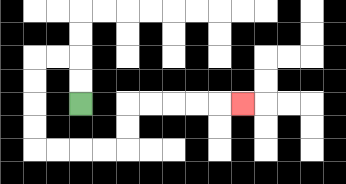{'start': '[3, 4]', 'end': '[10, 4]', 'path_directions': 'U,U,L,L,D,D,D,D,R,R,R,R,U,U,R,R,R,R,R', 'path_coordinates': '[[3, 4], [3, 3], [3, 2], [2, 2], [1, 2], [1, 3], [1, 4], [1, 5], [1, 6], [2, 6], [3, 6], [4, 6], [5, 6], [5, 5], [5, 4], [6, 4], [7, 4], [8, 4], [9, 4], [10, 4]]'}